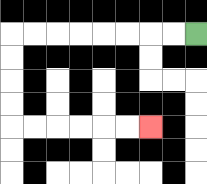{'start': '[8, 1]', 'end': '[6, 5]', 'path_directions': 'L,L,L,L,L,L,L,L,D,D,D,D,R,R,R,R,R,R', 'path_coordinates': '[[8, 1], [7, 1], [6, 1], [5, 1], [4, 1], [3, 1], [2, 1], [1, 1], [0, 1], [0, 2], [0, 3], [0, 4], [0, 5], [1, 5], [2, 5], [3, 5], [4, 5], [5, 5], [6, 5]]'}